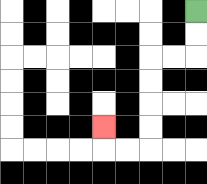{'start': '[8, 0]', 'end': '[4, 5]', 'path_directions': 'D,D,L,L,D,D,D,D,L,L,U', 'path_coordinates': '[[8, 0], [8, 1], [8, 2], [7, 2], [6, 2], [6, 3], [6, 4], [6, 5], [6, 6], [5, 6], [4, 6], [4, 5]]'}